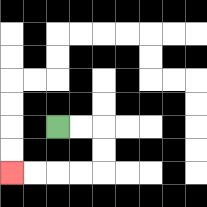{'start': '[2, 5]', 'end': '[0, 7]', 'path_directions': 'R,R,D,D,L,L,L,L', 'path_coordinates': '[[2, 5], [3, 5], [4, 5], [4, 6], [4, 7], [3, 7], [2, 7], [1, 7], [0, 7]]'}